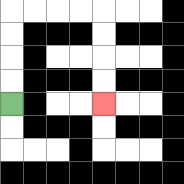{'start': '[0, 4]', 'end': '[4, 4]', 'path_directions': 'U,U,U,U,R,R,R,R,D,D,D,D', 'path_coordinates': '[[0, 4], [0, 3], [0, 2], [0, 1], [0, 0], [1, 0], [2, 0], [3, 0], [4, 0], [4, 1], [4, 2], [4, 3], [4, 4]]'}